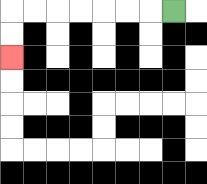{'start': '[7, 0]', 'end': '[0, 2]', 'path_directions': 'L,L,L,L,L,L,L,D,D', 'path_coordinates': '[[7, 0], [6, 0], [5, 0], [4, 0], [3, 0], [2, 0], [1, 0], [0, 0], [0, 1], [0, 2]]'}